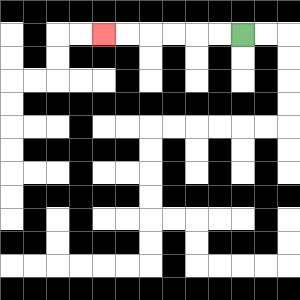{'start': '[10, 1]', 'end': '[4, 1]', 'path_directions': 'L,L,L,L,L,L', 'path_coordinates': '[[10, 1], [9, 1], [8, 1], [7, 1], [6, 1], [5, 1], [4, 1]]'}